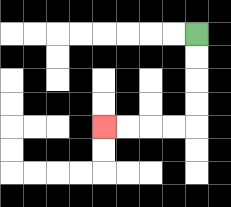{'start': '[8, 1]', 'end': '[4, 5]', 'path_directions': 'D,D,D,D,L,L,L,L', 'path_coordinates': '[[8, 1], [8, 2], [8, 3], [8, 4], [8, 5], [7, 5], [6, 5], [5, 5], [4, 5]]'}